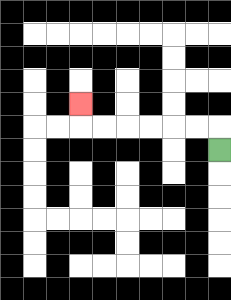{'start': '[9, 6]', 'end': '[3, 4]', 'path_directions': 'U,L,L,L,L,L,L,U', 'path_coordinates': '[[9, 6], [9, 5], [8, 5], [7, 5], [6, 5], [5, 5], [4, 5], [3, 5], [3, 4]]'}